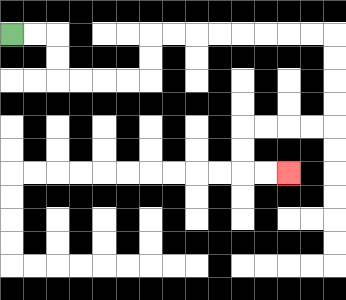{'start': '[0, 1]', 'end': '[12, 7]', 'path_directions': 'R,R,D,D,R,R,R,R,U,U,R,R,R,R,R,R,R,R,D,D,D,D,L,L,L,L,D,D,R,R', 'path_coordinates': '[[0, 1], [1, 1], [2, 1], [2, 2], [2, 3], [3, 3], [4, 3], [5, 3], [6, 3], [6, 2], [6, 1], [7, 1], [8, 1], [9, 1], [10, 1], [11, 1], [12, 1], [13, 1], [14, 1], [14, 2], [14, 3], [14, 4], [14, 5], [13, 5], [12, 5], [11, 5], [10, 5], [10, 6], [10, 7], [11, 7], [12, 7]]'}